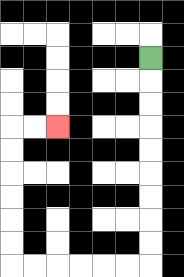{'start': '[6, 2]', 'end': '[2, 5]', 'path_directions': 'D,D,D,D,D,D,D,D,D,L,L,L,L,L,L,U,U,U,U,U,U,R,R', 'path_coordinates': '[[6, 2], [6, 3], [6, 4], [6, 5], [6, 6], [6, 7], [6, 8], [6, 9], [6, 10], [6, 11], [5, 11], [4, 11], [3, 11], [2, 11], [1, 11], [0, 11], [0, 10], [0, 9], [0, 8], [0, 7], [0, 6], [0, 5], [1, 5], [2, 5]]'}